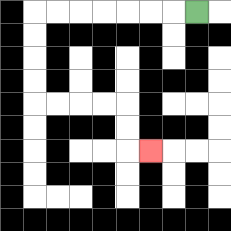{'start': '[8, 0]', 'end': '[6, 6]', 'path_directions': 'L,L,L,L,L,L,L,D,D,D,D,R,R,R,R,D,D,R', 'path_coordinates': '[[8, 0], [7, 0], [6, 0], [5, 0], [4, 0], [3, 0], [2, 0], [1, 0], [1, 1], [1, 2], [1, 3], [1, 4], [2, 4], [3, 4], [4, 4], [5, 4], [5, 5], [5, 6], [6, 6]]'}